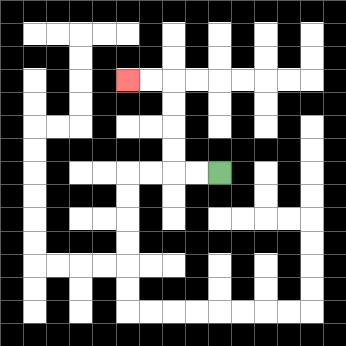{'start': '[9, 7]', 'end': '[5, 3]', 'path_directions': 'L,L,U,U,U,U,L,L', 'path_coordinates': '[[9, 7], [8, 7], [7, 7], [7, 6], [7, 5], [7, 4], [7, 3], [6, 3], [5, 3]]'}